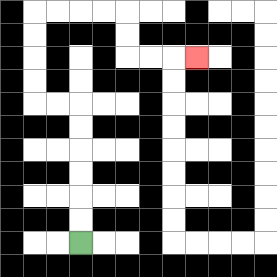{'start': '[3, 10]', 'end': '[8, 2]', 'path_directions': 'U,U,U,U,U,U,L,L,U,U,U,U,R,R,R,R,D,D,R,R,R', 'path_coordinates': '[[3, 10], [3, 9], [3, 8], [3, 7], [3, 6], [3, 5], [3, 4], [2, 4], [1, 4], [1, 3], [1, 2], [1, 1], [1, 0], [2, 0], [3, 0], [4, 0], [5, 0], [5, 1], [5, 2], [6, 2], [7, 2], [8, 2]]'}